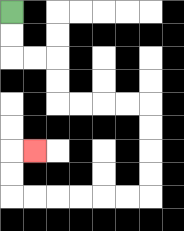{'start': '[0, 0]', 'end': '[1, 6]', 'path_directions': 'D,D,R,R,D,D,R,R,R,R,D,D,D,D,L,L,L,L,L,L,U,U,R', 'path_coordinates': '[[0, 0], [0, 1], [0, 2], [1, 2], [2, 2], [2, 3], [2, 4], [3, 4], [4, 4], [5, 4], [6, 4], [6, 5], [6, 6], [6, 7], [6, 8], [5, 8], [4, 8], [3, 8], [2, 8], [1, 8], [0, 8], [0, 7], [0, 6], [1, 6]]'}